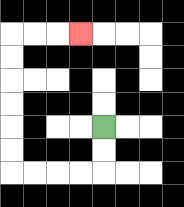{'start': '[4, 5]', 'end': '[3, 1]', 'path_directions': 'D,D,L,L,L,L,U,U,U,U,U,U,R,R,R', 'path_coordinates': '[[4, 5], [4, 6], [4, 7], [3, 7], [2, 7], [1, 7], [0, 7], [0, 6], [0, 5], [0, 4], [0, 3], [0, 2], [0, 1], [1, 1], [2, 1], [3, 1]]'}